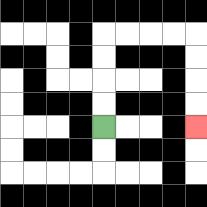{'start': '[4, 5]', 'end': '[8, 5]', 'path_directions': 'U,U,U,U,R,R,R,R,D,D,D,D', 'path_coordinates': '[[4, 5], [4, 4], [4, 3], [4, 2], [4, 1], [5, 1], [6, 1], [7, 1], [8, 1], [8, 2], [8, 3], [8, 4], [8, 5]]'}